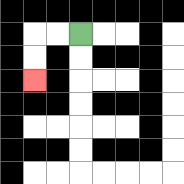{'start': '[3, 1]', 'end': '[1, 3]', 'path_directions': 'L,L,D,D', 'path_coordinates': '[[3, 1], [2, 1], [1, 1], [1, 2], [1, 3]]'}